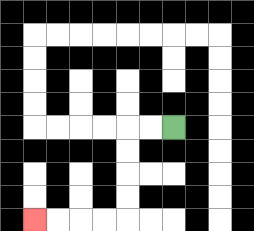{'start': '[7, 5]', 'end': '[1, 9]', 'path_directions': 'L,L,D,D,D,D,L,L,L,L', 'path_coordinates': '[[7, 5], [6, 5], [5, 5], [5, 6], [5, 7], [5, 8], [5, 9], [4, 9], [3, 9], [2, 9], [1, 9]]'}